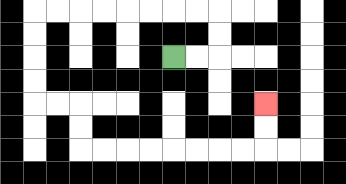{'start': '[7, 2]', 'end': '[11, 4]', 'path_directions': 'R,R,U,U,L,L,L,L,L,L,L,L,D,D,D,D,R,R,D,D,R,R,R,R,R,R,R,R,U,U', 'path_coordinates': '[[7, 2], [8, 2], [9, 2], [9, 1], [9, 0], [8, 0], [7, 0], [6, 0], [5, 0], [4, 0], [3, 0], [2, 0], [1, 0], [1, 1], [1, 2], [1, 3], [1, 4], [2, 4], [3, 4], [3, 5], [3, 6], [4, 6], [5, 6], [6, 6], [7, 6], [8, 6], [9, 6], [10, 6], [11, 6], [11, 5], [11, 4]]'}